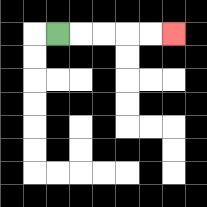{'start': '[2, 1]', 'end': '[7, 1]', 'path_directions': 'R,R,R,R,R', 'path_coordinates': '[[2, 1], [3, 1], [4, 1], [5, 1], [6, 1], [7, 1]]'}